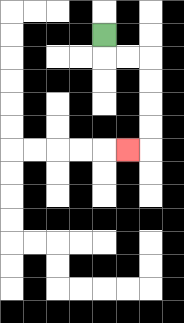{'start': '[4, 1]', 'end': '[5, 6]', 'path_directions': 'D,R,R,D,D,D,D,L', 'path_coordinates': '[[4, 1], [4, 2], [5, 2], [6, 2], [6, 3], [6, 4], [6, 5], [6, 6], [5, 6]]'}